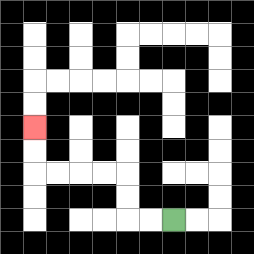{'start': '[7, 9]', 'end': '[1, 5]', 'path_directions': 'L,L,U,U,L,L,L,L,U,U', 'path_coordinates': '[[7, 9], [6, 9], [5, 9], [5, 8], [5, 7], [4, 7], [3, 7], [2, 7], [1, 7], [1, 6], [1, 5]]'}